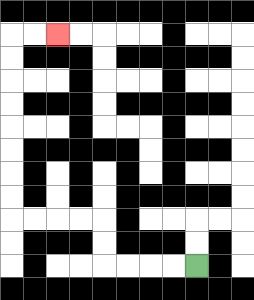{'start': '[8, 11]', 'end': '[2, 1]', 'path_directions': 'L,L,L,L,U,U,L,L,L,L,U,U,U,U,U,U,U,U,R,R', 'path_coordinates': '[[8, 11], [7, 11], [6, 11], [5, 11], [4, 11], [4, 10], [4, 9], [3, 9], [2, 9], [1, 9], [0, 9], [0, 8], [0, 7], [0, 6], [0, 5], [0, 4], [0, 3], [0, 2], [0, 1], [1, 1], [2, 1]]'}